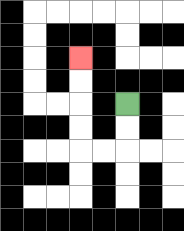{'start': '[5, 4]', 'end': '[3, 2]', 'path_directions': 'D,D,L,L,U,U,U,U', 'path_coordinates': '[[5, 4], [5, 5], [5, 6], [4, 6], [3, 6], [3, 5], [3, 4], [3, 3], [3, 2]]'}